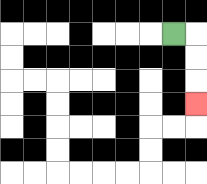{'start': '[7, 1]', 'end': '[8, 4]', 'path_directions': 'R,D,D,D', 'path_coordinates': '[[7, 1], [8, 1], [8, 2], [8, 3], [8, 4]]'}